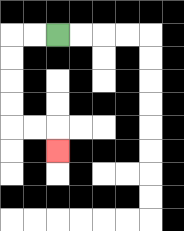{'start': '[2, 1]', 'end': '[2, 6]', 'path_directions': 'L,L,D,D,D,D,R,R,D', 'path_coordinates': '[[2, 1], [1, 1], [0, 1], [0, 2], [0, 3], [0, 4], [0, 5], [1, 5], [2, 5], [2, 6]]'}